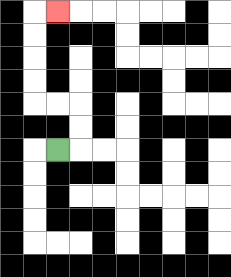{'start': '[2, 6]', 'end': '[2, 0]', 'path_directions': 'R,U,U,L,L,U,U,U,U,R', 'path_coordinates': '[[2, 6], [3, 6], [3, 5], [3, 4], [2, 4], [1, 4], [1, 3], [1, 2], [1, 1], [1, 0], [2, 0]]'}